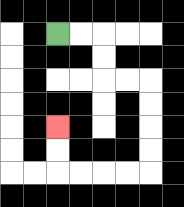{'start': '[2, 1]', 'end': '[2, 5]', 'path_directions': 'R,R,D,D,R,R,D,D,D,D,L,L,L,L,U,U', 'path_coordinates': '[[2, 1], [3, 1], [4, 1], [4, 2], [4, 3], [5, 3], [6, 3], [6, 4], [6, 5], [6, 6], [6, 7], [5, 7], [4, 7], [3, 7], [2, 7], [2, 6], [2, 5]]'}